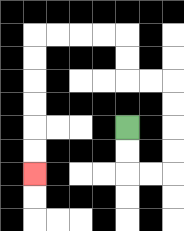{'start': '[5, 5]', 'end': '[1, 7]', 'path_directions': 'D,D,R,R,U,U,U,U,L,L,U,U,L,L,L,L,D,D,D,D,D,D', 'path_coordinates': '[[5, 5], [5, 6], [5, 7], [6, 7], [7, 7], [7, 6], [7, 5], [7, 4], [7, 3], [6, 3], [5, 3], [5, 2], [5, 1], [4, 1], [3, 1], [2, 1], [1, 1], [1, 2], [1, 3], [1, 4], [1, 5], [1, 6], [1, 7]]'}